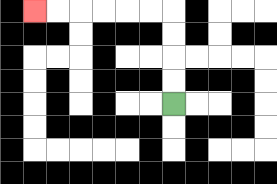{'start': '[7, 4]', 'end': '[1, 0]', 'path_directions': 'U,U,U,U,L,L,L,L,L,L', 'path_coordinates': '[[7, 4], [7, 3], [7, 2], [7, 1], [7, 0], [6, 0], [5, 0], [4, 0], [3, 0], [2, 0], [1, 0]]'}